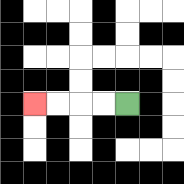{'start': '[5, 4]', 'end': '[1, 4]', 'path_directions': 'L,L,L,L', 'path_coordinates': '[[5, 4], [4, 4], [3, 4], [2, 4], [1, 4]]'}